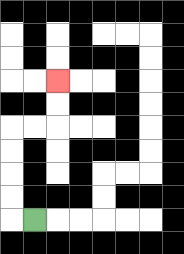{'start': '[1, 9]', 'end': '[2, 3]', 'path_directions': 'L,U,U,U,U,R,R,U,U', 'path_coordinates': '[[1, 9], [0, 9], [0, 8], [0, 7], [0, 6], [0, 5], [1, 5], [2, 5], [2, 4], [2, 3]]'}